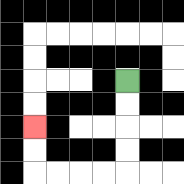{'start': '[5, 3]', 'end': '[1, 5]', 'path_directions': 'D,D,D,D,L,L,L,L,U,U', 'path_coordinates': '[[5, 3], [5, 4], [5, 5], [5, 6], [5, 7], [4, 7], [3, 7], [2, 7], [1, 7], [1, 6], [1, 5]]'}